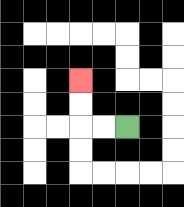{'start': '[5, 5]', 'end': '[3, 3]', 'path_directions': 'L,L,U,U', 'path_coordinates': '[[5, 5], [4, 5], [3, 5], [3, 4], [3, 3]]'}